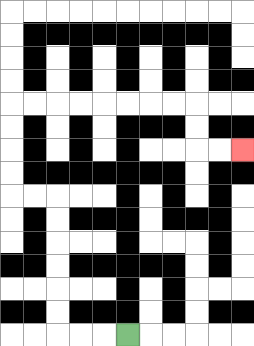{'start': '[5, 14]', 'end': '[10, 6]', 'path_directions': 'L,L,L,U,U,U,U,U,U,L,L,U,U,U,U,R,R,R,R,R,R,R,R,D,D,R,R', 'path_coordinates': '[[5, 14], [4, 14], [3, 14], [2, 14], [2, 13], [2, 12], [2, 11], [2, 10], [2, 9], [2, 8], [1, 8], [0, 8], [0, 7], [0, 6], [0, 5], [0, 4], [1, 4], [2, 4], [3, 4], [4, 4], [5, 4], [6, 4], [7, 4], [8, 4], [8, 5], [8, 6], [9, 6], [10, 6]]'}